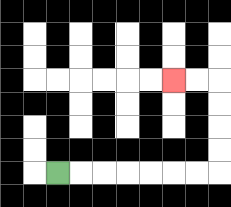{'start': '[2, 7]', 'end': '[7, 3]', 'path_directions': 'R,R,R,R,R,R,R,U,U,U,U,L,L', 'path_coordinates': '[[2, 7], [3, 7], [4, 7], [5, 7], [6, 7], [7, 7], [8, 7], [9, 7], [9, 6], [9, 5], [9, 4], [9, 3], [8, 3], [7, 3]]'}